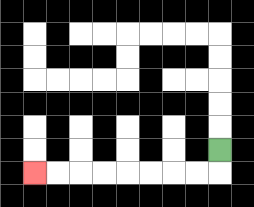{'start': '[9, 6]', 'end': '[1, 7]', 'path_directions': 'D,L,L,L,L,L,L,L,L', 'path_coordinates': '[[9, 6], [9, 7], [8, 7], [7, 7], [6, 7], [5, 7], [4, 7], [3, 7], [2, 7], [1, 7]]'}